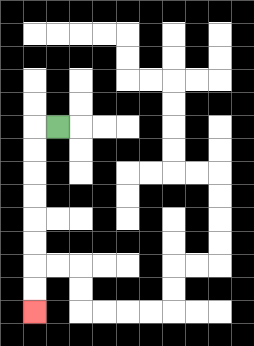{'start': '[2, 5]', 'end': '[1, 13]', 'path_directions': 'L,D,D,D,D,D,D,D,D', 'path_coordinates': '[[2, 5], [1, 5], [1, 6], [1, 7], [1, 8], [1, 9], [1, 10], [1, 11], [1, 12], [1, 13]]'}